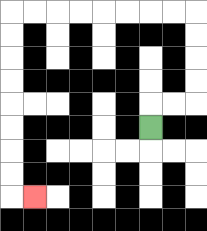{'start': '[6, 5]', 'end': '[1, 8]', 'path_directions': 'U,R,R,U,U,U,U,L,L,L,L,L,L,L,L,D,D,D,D,D,D,D,D,R', 'path_coordinates': '[[6, 5], [6, 4], [7, 4], [8, 4], [8, 3], [8, 2], [8, 1], [8, 0], [7, 0], [6, 0], [5, 0], [4, 0], [3, 0], [2, 0], [1, 0], [0, 0], [0, 1], [0, 2], [0, 3], [0, 4], [0, 5], [0, 6], [0, 7], [0, 8], [1, 8]]'}